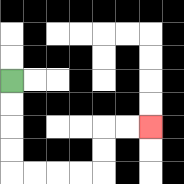{'start': '[0, 3]', 'end': '[6, 5]', 'path_directions': 'D,D,D,D,R,R,R,R,U,U,R,R', 'path_coordinates': '[[0, 3], [0, 4], [0, 5], [0, 6], [0, 7], [1, 7], [2, 7], [3, 7], [4, 7], [4, 6], [4, 5], [5, 5], [6, 5]]'}